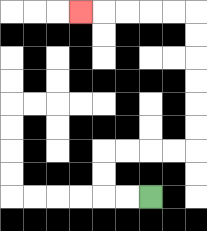{'start': '[6, 8]', 'end': '[3, 0]', 'path_directions': 'L,L,U,U,R,R,R,R,U,U,U,U,U,U,L,L,L,L,L', 'path_coordinates': '[[6, 8], [5, 8], [4, 8], [4, 7], [4, 6], [5, 6], [6, 6], [7, 6], [8, 6], [8, 5], [8, 4], [8, 3], [8, 2], [8, 1], [8, 0], [7, 0], [6, 0], [5, 0], [4, 0], [3, 0]]'}